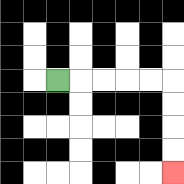{'start': '[2, 3]', 'end': '[7, 7]', 'path_directions': 'R,R,R,R,R,D,D,D,D', 'path_coordinates': '[[2, 3], [3, 3], [4, 3], [5, 3], [6, 3], [7, 3], [7, 4], [7, 5], [7, 6], [7, 7]]'}